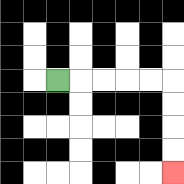{'start': '[2, 3]', 'end': '[7, 7]', 'path_directions': 'R,R,R,R,R,D,D,D,D', 'path_coordinates': '[[2, 3], [3, 3], [4, 3], [5, 3], [6, 3], [7, 3], [7, 4], [7, 5], [7, 6], [7, 7]]'}